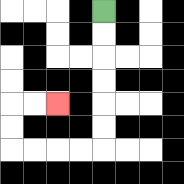{'start': '[4, 0]', 'end': '[2, 4]', 'path_directions': 'D,D,D,D,D,D,L,L,L,L,U,U,R,R', 'path_coordinates': '[[4, 0], [4, 1], [4, 2], [4, 3], [4, 4], [4, 5], [4, 6], [3, 6], [2, 6], [1, 6], [0, 6], [0, 5], [0, 4], [1, 4], [2, 4]]'}